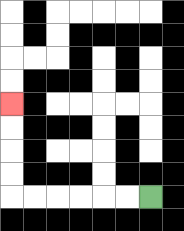{'start': '[6, 8]', 'end': '[0, 4]', 'path_directions': 'L,L,L,L,L,L,U,U,U,U', 'path_coordinates': '[[6, 8], [5, 8], [4, 8], [3, 8], [2, 8], [1, 8], [0, 8], [0, 7], [0, 6], [0, 5], [0, 4]]'}